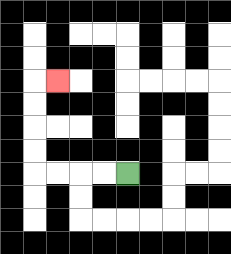{'start': '[5, 7]', 'end': '[2, 3]', 'path_directions': 'L,L,L,L,U,U,U,U,R', 'path_coordinates': '[[5, 7], [4, 7], [3, 7], [2, 7], [1, 7], [1, 6], [1, 5], [1, 4], [1, 3], [2, 3]]'}